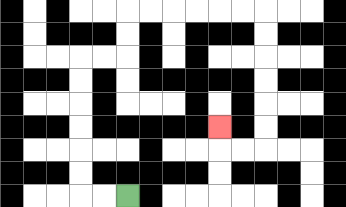{'start': '[5, 8]', 'end': '[9, 5]', 'path_directions': 'L,L,U,U,U,U,U,U,R,R,U,U,R,R,R,R,R,R,D,D,D,D,D,D,L,L,U', 'path_coordinates': '[[5, 8], [4, 8], [3, 8], [3, 7], [3, 6], [3, 5], [3, 4], [3, 3], [3, 2], [4, 2], [5, 2], [5, 1], [5, 0], [6, 0], [7, 0], [8, 0], [9, 0], [10, 0], [11, 0], [11, 1], [11, 2], [11, 3], [11, 4], [11, 5], [11, 6], [10, 6], [9, 6], [9, 5]]'}